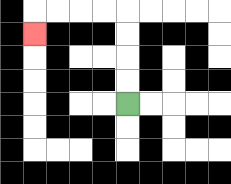{'start': '[5, 4]', 'end': '[1, 1]', 'path_directions': 'U,U,U,U,L,L,L,L,D', 'path_coordinates': '[[5, 4], [5, 3], [5, 2], [5, 1], [5, 0], [4, 0], [3, 0], [2, 0], [1, 0], [1, 1]]'}